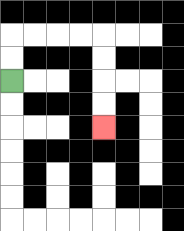{'start': '[0, 3]', 'end': '[4, 5]', 'path_directions': 'U,U,R,R,R,R,D,D,D,D', 'path_coordinates': '[[0, 3], [0, 2], [0, 1], [1, 1], [2, 1], [3, 1], [4, 1], [4, 2], [4, 3], [4, 4], [4, 5]]'}